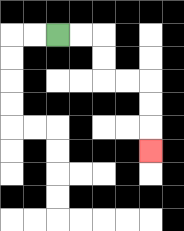{'start': '[2, 1]', 'end': '[6, 6]', 'path_directions': 'R,R,D,D,R,R,D,D,D', 'path_coordinates': '[[2, 1], [3, 1], [4, 1], [4, 2], [4, 3], [5, 3], [6, 3], [6, 4], [6, 5], [6, 6]]'}